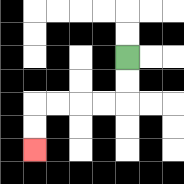{'start': '[5, 2]', 'end': '[1, 6]', 'path_directions': 'D,D,L,L,L,L,D,D', 'path_coordinates': '[[5, 2], [5, 3], [5, 4], [4, 4], [3, 4], [2, 4], [1, 4], [1, 5], [1, 6]]'}